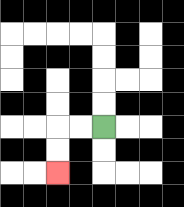{'start': '[4, 5]', 'end': '[2, 7]', 'path_directions': 'L,L,D,D', 'path_coordinates': '[[4, 5], [3, 5], [2, 5], [2, 6], [2, 7]]'}